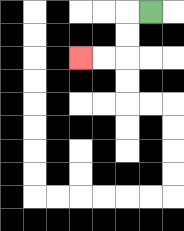{'start': '[6, 0]', 'end': '[3, 2]', 'path_directions': 'L,D,D,L,L', 'path_coordinates': '[[6, 0], [5, 0], [5, 1], [5, 2], [4, 2], [3, 2]]'}